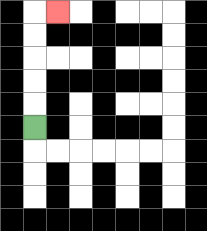{'start': '[1, 5]', 'end': '[2, 0]', 'path_directions': 'U,U,U,U,U,R', 'path_coordinates': '[[1, 5], [1, 4], [1, 3], [1, 2], [1, 1], [1, 0], [2, 0]]'}